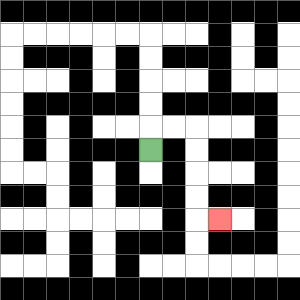{'start': '[6, 6]', 'end': '[9, 9]', 'path_directions': 'U,R,R,D,D,D,D,R', 'path_coordinates': '[[6, 6], [6, 5], [7, 5], [8, 5], [8, 6], [8, 7], [8, 8], [8, 9], [9, 9]]'}